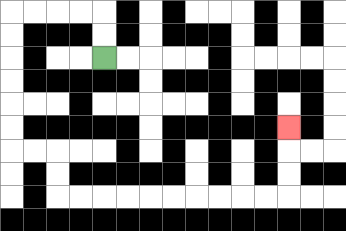{'start': '[4, 2]', 'end': '[12, 5]', 'path_directions': 'U,U,L,L,L,L,D,D,D,D,D,D,R,R,D,D,R,R,R,R,R,R,R,R,R,R,U,U,U', 'path_coordinates': '[[4, 2], [4, 1], [4, 0], [3, 0], [2, 0], [1, 0], [0, 0], [0, 1], [0, 2], [0, 3], [0, 4], [0, 5], [0, 6], [1, 6], [2, 6], [2, 7], [2, 8], [3, 8], [4, 8], [5, 8], [6, 8], [7, 8], [8, 8], [9, 8], [10, 8], [11, 8], [12, 8], [12, 7], [12, 6], [12, 5]]'}